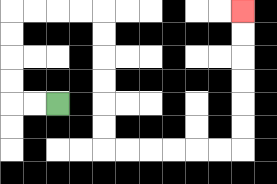{'start': '[2, 4]', 'end': '[10, 0]', 'path_directions': 'L,L,U,U,U,U,R,R,R,R,D,D,D,D,D,D,R,R,R,R,R,R,U,U,U,U,U,U', 'path_coordinates': '[[2, 4], [1, 4], [0, 4], [0, 3], [0, 2], [0, 1], [0, 0], [1, 0], [2, 0], [3, 0], [4, 0], [4, 1], [4, 2], [4, 3], [4, 4], [4, 5], [4, 6], [5, 6], [6, 6], [7, 6], [8, 6], [9, 6], [10, 6], [10, 5], [10, 4], [10, 3], [10, 2], [10, 1], [10, 0]]'}